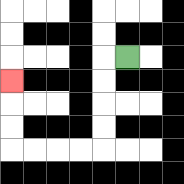{'start': '[5, 2]', 'end': '[0, 3]', 'path_directions': 'L,D,D,D,D,L,L,L,L,U,U,U', 'path_coordinates': '[[5, 2], [4, 2], [4, 3], [4, 4], [4, 5], [4, 6], [3, 6], [2, 6], [1, 6], [0, 6], [0, 5], [0, 4], [0, 3]]'}